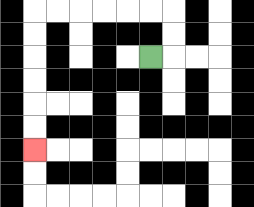{'start': '[6, 2]', 'end': '[1, 6]', 'path_directions': 'R,U,U,L,L,L,L,L,L,D,D,D,D,D,D', 'path_coordinates': '[[6, 2], [7, 2], [7, 1], [7, 0], [6, 0], [5, 0], [4, 0], [3, 0], [2, 0], [1, 0], [1, 1], [1, 2], [1, 3], [1, 4], [1, 5], [1, 6]]'}